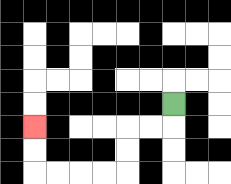{'start': '[7, 4]', 'end': '[1, 5]', 'path_directions': 'D,L,L,D,D,L,L,L,L,U,U', 'path_coordinates': '[[7, 4], [7, 5], [6, 5], [5, 5], [5, 6], [5, 7], [4, 7], [3, 7], [2, 7], [1, 7], [1, 6], [1, 5]]'}